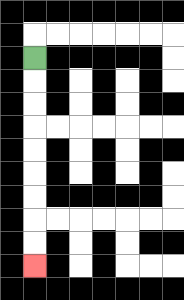{'start': '[1, 2]', 'end': '[1, 11]', 'path_directions': 'D,D,D,D,D,D,D,D,D', 'path_coordinates': '[[1, 2], [1, 3], [1, 4], [1, 5], [1, 6], [1, 7], [1, 8], [1, 9], [1, 10], [1, 11]]'}